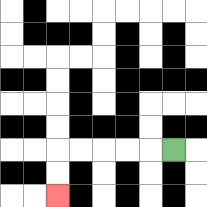{'start': '[7, 6]', 'end': '[2, 8]', 'path_directions': 'L,L,L,L,L,D,D', 'path_coordinates': '[[7, 6], [6, 6], [5, 6], [4, 6], [3, 6], [2, 6], [2, 7], [2, 8]]'}